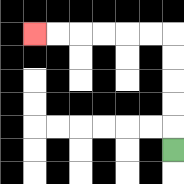{'start': '[7, 6]', 'end': '[1, 1]', 'path_directions': 'U,U,U,U,U,L,L,L,L,L,L', 'path_coordinates': '[[7, 6], [7, 5], [7, 4], [7, 3], [7, 2], [7, 1], [6, 1], [5, 1], [4, 1], [3, 1], [2, 1], [1, 1]]'}